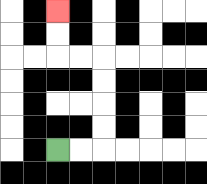{'start': '[2, 6]', 'end': '[2, 0]', 'path_directions': 'R,R,U,U,U,U,L,L,U,U', 'path_coordinates': '[[2, 6], [3, 6], [4, 6], [4, 5], [4, 4], [4, 3], [4, 2], [3, 2], [2, 2], [2, 1], [2, 0]]'}